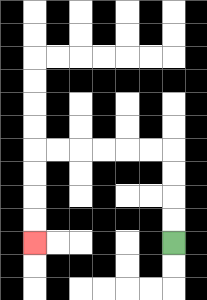{'start': '[7, 10]', 'end': '[1, 10]', 'path_directions': 'U,U,U,U,L,L,L,L,L,L,D,D,D,D', 'path_coordinates': '[[7, 10], [7, 9], [7, 8], [7, 7], [7, 6], [6, 6], [5, 6], [4, 6], [3, 6], [2, 6], [1, 6], [1, 7], [1, 8], [1, 9], [1, 10]]'}